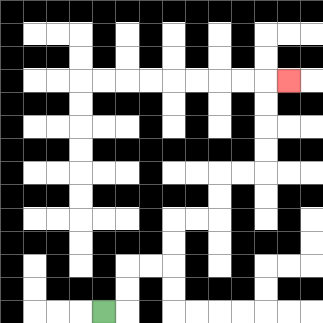{'start': '[4, 13]', 'end': '[12, 3]', 'path_directions': 'R,U,U,R,R,U,U,R,R,U,U,R,R,U,U,U,U,R', 'path_coordinates': '[[4, 13], [5, 13], [5, 12], [5, 11], [6, 11], [7, 11], [7, 10], [7, 9], [8, 9], [9, 9], [9, 8], [9, 7], [10, 7], [11, 7], [11, 6], [11, 5], [11, 4], [11, 3], [12, 3]]'}